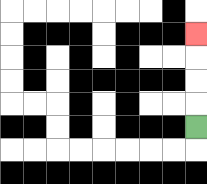{'start': '[8, 5]', 'end': '[8, 1]', 'path_directions': 'U,U,U,U', 'path_coordinates': '[[8, 5], [8, 4], [8, 3], [8, 2], [8, 1]]'}